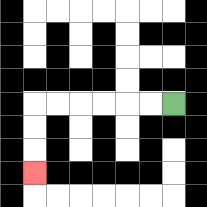{'start': '[7, 4]', 'end': '[1, 7]', 'path_directions': 'L,L,L,L,L,L,D,D,D', 'path_coordinates': '[[7, 4], [6, 4], [5, 4], [4, 4], [3, 4], [2, 4], [1, 4], [1, 5], [1, 6], [1, 7]]'}